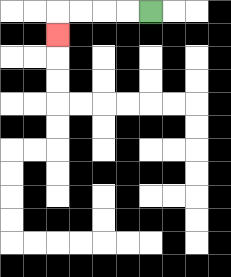{'start': '[6, 0]', 'end': '[2, 1]', 'path_directions': 'L,L,L,L,D', 'path_coordinates': '[[6, 0], [5, 0], [4, 0], [3, 0], [2, 0], [2, 1]]'}